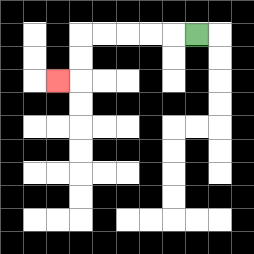{'start': '[8, 1]', 'end': '[2, 3]', 'path_directions': 'L,L,L,L,L,D,D,L', 'path_coordinates': '[[8, 1], [7, 1], [6, 1], [5, 1], [4, 1], [3, 1], [3, 2], [3, 3], [2, 3]]'}